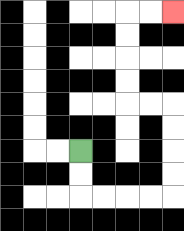{'start': '[3, 6]', 'end': '[7, 0]', 'path_directions': 'D,D,R,R,R,R,U,U,U,U,L,L,U,U,U,U,R,R', 'path_coordinates': '[[3, 6], [3, 7], [3, 8], [4, 8], [5, 8], [6, 8], [7, 8], [7, 7], [7, 6], [7, 5], [7, 4], [6, 4], [5, 4], [5, 3], [5, 2], [5, 1], [5, 0], [6, 0], [7, 0]]'}